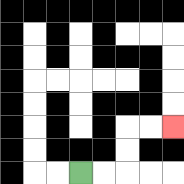{'start': '[3, 7]', 'end': '[7, 5]', 'path_directions': 'R,R,U,U,R,R', 'path_coordinates': '[[3, 7], [4, 7], [5, 7], [5, 6], [5, 5], [6, 5], [7, 5]]'}